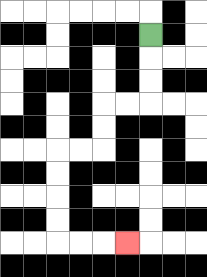{'start': '[6, 1]', 'end': '[5, 10]', 'path_directions': 'D,D,D,L,L,D,D,L,L,D,D,D,D,R,R,R', 'path_coordinates': '[[6, 1], [6, 2], [6, 3], [6, 4], [5, 4], [4, 4], [4, 5], [4, 6], [3, 6], [2, 6], [2, 7], [2, 8], [2, 9], [2, 10], [3, 10], [4, 10], [5, 10]]'}